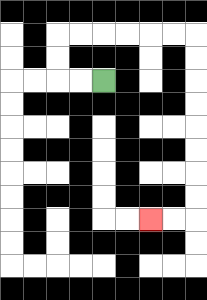{'start': '[4, 3]', 'end': '[6, 9]', 'path_directions': 'L,L,U,U,R,R,R,R,R,R,D,D,D,D,D,D,D,D,L,L', 'path_coordinates': '[[4, 3], [3, 3], [2, 3], [2, 2], [2, 1], [3, 1], [4, 1], [5, 1], [6, 1], [7, 1], [8, 1], [8, 2], [8, 3], [8, 4], [8, 5], [8, 6], [8, 7], [8, 8], [8, 9], [7, 9], [6, 9]]'}